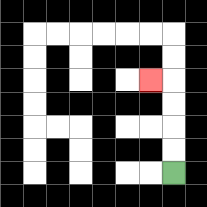{'start': '[7, 7]', 'end': '[6, 3]', 'path_directions': 'U,U,U,U,L', 'path_coordinates': '[[7, 7], [7, 6], [7, 5], [7, 4], [7, 3], [6, 3]]'}